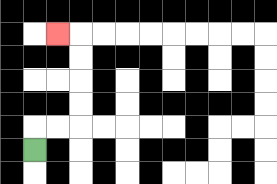{'start': '[1, 6]', 'end': '[2, 1]', 'path_directions': 'U,R,R,U,U,U,U,L', 'path_coordinates': '[[1, 6], [1, 5], [2, 5], [3, 5], [3, 4], [3, 3], [3, 2], [3, 1], [2, 1]]'}